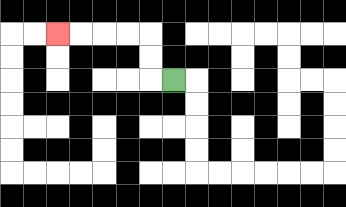{'start': '[7, 3]', 'end': '[2, 1]', 'path_directions': 'L,U,U,L,L,L,L', 'path_coordinates': '[[7, 3], [6, 3], [6, 2], [6, 1], [5, 1], [4, 1], [3, 1], [2, 1]]'}